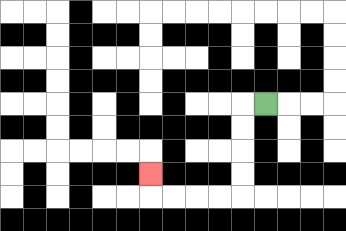{'start': '[11, 4]', 'end': '[6, 7]', 'path_directions': 'L,D,D,D,D,L,L,L,L,U', 'path_coordinates': '[[11, 4], [10, 4], [10, 5], [10, 6], [10, 7], [10, 8], [9, 8], [8, 8], [7, 8], [6, 8], [6, 7]]'}